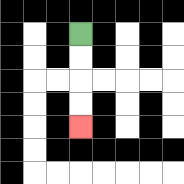{'start': '[3, 1]', 'end': '[3, 5]', 'path_directions': 'D,D,D,D', 'path_coordinates': '[[3, 1], [3, 2], [3, 3], [3, 4], [3, 5]]'}